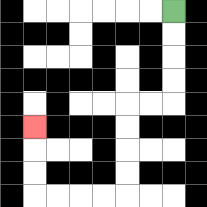{'start': '[7, 0]', 'end': '[1, 5]', 'path_directions': 'D,D,D,D,L,L,D,D,D,D,L,L,L,L,U,U,U', 'path_coordinates': '[[7, 0], [7, 1], [7, 2], [7, 3], [7, 4], [6, 4], [5, 4], [5, 5], [5, 6], [5, 7], [5, 8], [4, 8], [3, 8], [2, 8], [1, 8], [1, 7], [1, 6], [1, 5]]'}